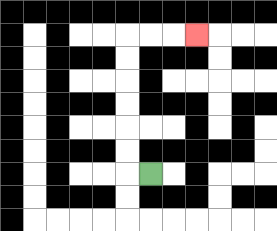{'start': '[6, 7]', 'end': '[8, 1]', 'path_directions': 'L,U,U,U,U,U,U,R,R,R', 'path_coordinates': '[[6, 7], [5, 7], [5, 6], [5, 5], [5, 4], [5, 3], [5, 2], [5, 1], [6, 1], [7, 1], [8, 1]]'}